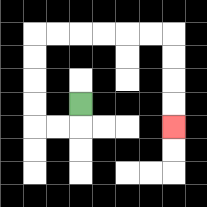{'start': '[3, 4]', 'end': '[7, 5]', 'path_directions': 'D,L,L,U,U,U,U,R,R,R,R,R,R,D,D,D,D', 'path_coordinates': '[[3, 4], [3, 5], [2, 5], [1, 5], [1, 4], [1, 3], [1, 2], [1, 1], [2, 1], [3, 1], [4, 1], [5, 1], [6, 1], [7, 1], [7, 2], [7, 3], [7, 4], [7, 5]]'}